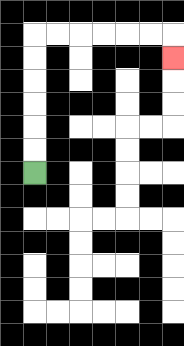{'start': '[1, 7]', 'end': '[7, 2]', 'path_directions': 'U,U,U,U,U,U,R,R,R,R,R,R,D', 'path_coordinates': '[[1, 7], [1, 6], [1, 5], [1, 4], [1, 3], [1, 2], [1, 1], [2, 1], [3, 1], [4, 1], [5, 1], [6, 1], [7, 1], [7, 2]]'}